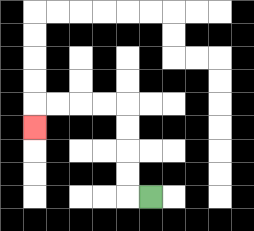{'start': '[6, 8]', 'end': '[1, 5]', 'path_directions': 'L,U,U,U,U,L,L,L,L,D', 'path_coordinates': '[[6, 8], [5, 8], [5, 7], [5, 6], [5, 5], [5, 4], [4, 4], [3, 4], [2, 4], [1, 4], [1, 5]]'}